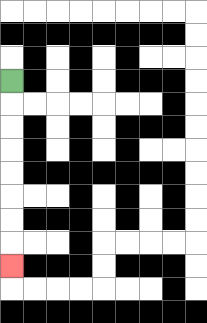{'start': '[0, 3]', 'end': '[0, 11]', 'path_directions': 'D,D,D,D,D,D,D,D', 'path_coordinates': '[[0, 3], [0, 4], [0, 5], [0, 6], [0, 7], [0, 8], [0, 9], [0, 10], [0, 11]]'}